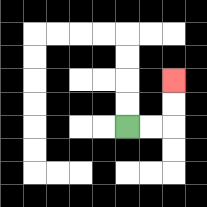{'start': '[5, 5]', 'end': '[7, 3]', 'path_directions': 'R,R,U,U', 'path_coordinates': '[[5, 5], [6, 5], [7, 5], [7, 4], [7, 3]]'}